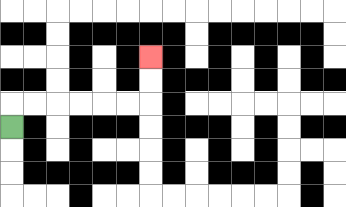{'start': '[0, 5]', 'end': '[6, 2]', 'path_directions': 'U,R,R,R,R,R,R,U,U', 'path_coordinates': '[[0, 5], [0, 4], [1, 4], [2, 4], [3, 4], [4, 4], [5, 4], [6, 4], [6, 3], [6, 2]]'}